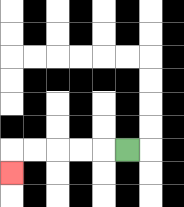{'start': '[5, 6]', 'end': '[0, 7]', 'path_directions': 'L,L,L,L,L,D', 'path_coordinates': '[[5, 6], [4, 6], [3, 6], [2, 6], [1, 6], [0, 6], [0, 7]]'}